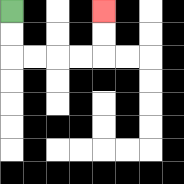{'start': '[0, 0]', 'end': '[4, 0]', 'path_directions': 'D,D,R,R,R,R,U,U', 'path_coordinates': '[[0, 0], [0, 1], [0, 2], [1, 2], [2, 2], [3, 2], [4, 2], [4, 1], [4, 0]]'}